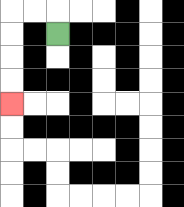{'start': '[2, 1]', 'end': '[0, 4]', 'path_directions': 'U,L,L,D,D,D,D', 'path_coordinates': '[[2, 1], [2, 0], [1, 0], [0, 0], [0, 1], [0, 2], [0, 3], [0, 4]]'}